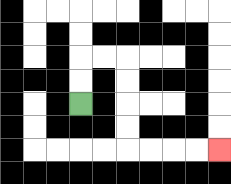{'start': '[3, 4]', 'end': '[9, 6]', 'path_directions': 'U,U,R,R,D,D,D,D,R,R,R,R', 'path_coordinates': '[[3, 4], [3, 3], [3, 2], [4, 2], [5, 2], [5, 3], [5, 4], [5, 5], [5, 6], [6, 6], [7, 6], [8, 6], [9, 6]]'}